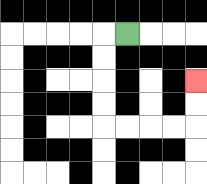{'start': '[5, 1]', 'end': '[8, 3]', 'path_directions': 'L,D,D,D,D,R,R,R,R,U,U', 'path_coordinates': '[[5, 1], [4, 1], [4, 2], [4, 3], [4, 4], [4, 5], [5, 5], [6, 5], [7, 5], [8, 5], [8, 4], [8, 3]]'}